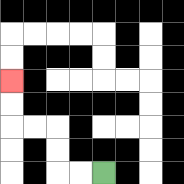{'start': '[4, 7]', 'end': '[0, 3]', 'path_directions': 'L,L,U,U,L,L,U,U', 'path_coordinates': '[[4, 7], [3, 7], [2, 7], [2, 6], [2, 5], [1, 5], [0, 5], [0, 4], [0, 3]]'}